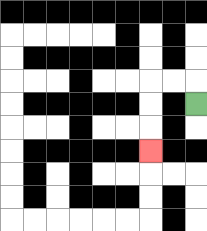{'start': '[8, 4]', 'end': '[6, 6]', 'path_directions': 'U,L,L,D,D,D', 'path_coordinates': '[[8, 4], [8, 3], [7, 3], [6, 3], [6, 4], [6, 5], [6, 6]]'}